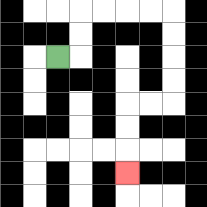{'start': '[2, 2]', 'end': '[5, 7]', 'path_directions': 'R,U,U,R,R,R,R,D,D,D,D,L,L,D,D,D', 'path_coordinates': '[[2, 2], [3, 2], [3, 1], [3, 0], [4, 0], [5, 0], [6, 0], [7, 0], [7, 1], [7, 2], [7, 3], [7, 4], [6, 4], [5, 4], [5, 5], [5, 6], [5, 7]]'}